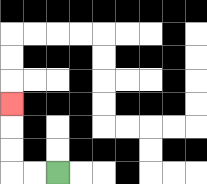{'start': '[2, 7]', 'end': '[0, 4]', 'path_directions': 'L,L,U,U,U', 'path_coordinates': '[[2, 7], [1, 7], [0, 7], [0, 6], [0, 5], [0, 4]]'}